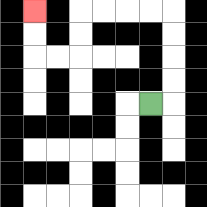{'start': '[6, 4]', 'end': '[1, 0]', 'path_directions': 'R,U,U,U,U,L,L,L,L,D,D,L,L,U,U', 'path_coordinates': '[[6, 4], [7, 4], [7, 3], [7, 2], [7, 1], [7, 0], [6, 0], [5, 0], [4, 0], [3, 0], [3, 1], [3, 2], [2, 2], [1, 2], [1, 1], [1, 0]]'}